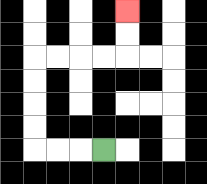{'start': '[4, 6]', 'end': '[5, 0]', 'path_directions': 'L,L,L,U,U,U,U,R,R,R,R,U,U', 'path_coordinates': '[[4, 6], [3, 6], [2, 6], [1, 6], [1, 5], [1, 4], [1, 3], [1, 2], [2, 2], [3, 2], [4, 2], [5, 2], [5, 1], [5, 0]]'}